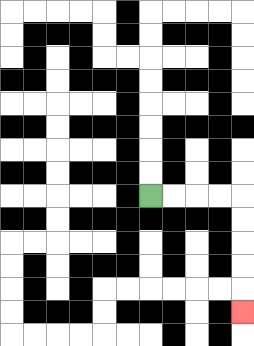{'start': '[6, 8]', 'end': '[10, 13]', 'path_directions': 'R,R,R,R,D,D,D,D,D', 'path_coordinates': '[[6, 8], [7, 8], [8, 8], [9, 8], [10, 8], [10, 9], [10, 10], [10, 11], [10, 12], [10, 13]]'}